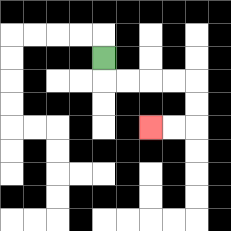{'start': '[4, 2]', 'end': '[6, 5]', 'path_directions': 'D,R,R,R,R,D,D,L,L', 'path_coordinates': '[[4, 2], [4, 3], [5, 3], [6, 3], [7, 3], [8, 3], [8, 4], [8, 5], [7, 5], [6, 5]]'}